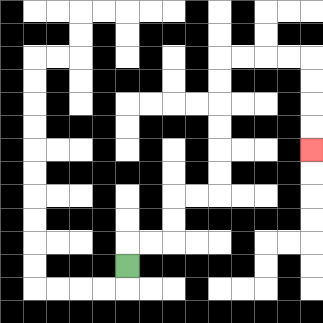{'start': '[5, 11]', 'end': '[13, 6]', 'path_directions': 'U,R,R,U,U,R,R,U,U,U,U,U,U,R,R,R,R,D,D,D,D', 'path_coordinates': '[[5, 11], [5, 10], [6, 10], [7, 10], [7, 9], [7, 8], [8, 8], [9, 8], [9, 7], [9, 6], [9, 5], [9, 4], [9, 3], [9, 2], [10, 2], [11, 2], [12, 2], [13, 2], [13, 3], [13, 4], [13, 5], [13, 6]]'}